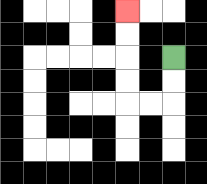{'start': '[7, 2]', 'end': '[5, 0]', 'path_directions': 'D,D,L,L,U,U,U,U', 'path_coordinates': '[[7, 2], [7, 3], [7, 4], [6, 4], [5, 4], [5, 3], [5, 2], [5, 1], [5, 0]]'}